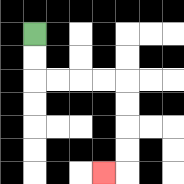{'start': '[1, 1]', 'end': '[4, 7]', 'path_directions': 'D,D,R,R,R,R,D,D,D,D,L', 'path_coordinates': '[[1, 1], [1, 2], [1, 3], [2, 3], [3, 3], [4, 3], [5, 3], [5, 4], [5, 5], [5, 6], [5, 7], [4, 7]]'}